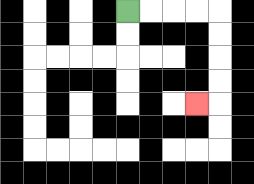{'start': '[5, 0]', 'end': '[8, 4]', 'path_directions': 'R,R,R,R,D,D,D,D,L', 'path_coordinates': '[[5, 0], [6, 0], [7, 0], [8, 0], [9, 0], [9, 1], [9, 2], [9, 3], [9, 4], [8, 4]]'}